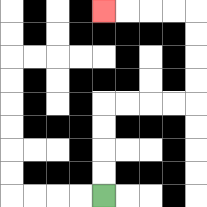{'start': '[4, 8]', 'end': '[4, 0]', 'path_directions': 'U,U,U,U,R,R,R,R,U,U,U,U,L,L,L,L', 'path_coordinates': '[[4, 8], [4, 7], [4, 6], [4, 5], [4, 4], [5, 4], [6, 4], [7, 4], [8, 4], [8, 3], [8, 2], [8, 1], [8, 0], [7, 0], [6, 0], [5, 0], [4, 0]]'}